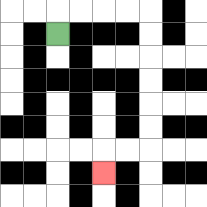{'start': '[2, 1]', 'end': '[4, 7]', 'path_directions': 'U,R,R,R,R,D,D,D,D,D,D,L,L,D', 'path_coordinates': '[[2, 1], [2, 0], [3, 0], [4, 0], [5, 0], [6, 0], [6, 1], [6, 2], [6, 3], [6, 4], [6, 5], [6, 6], [5, 6], [4, 6], [4, 7]]'}